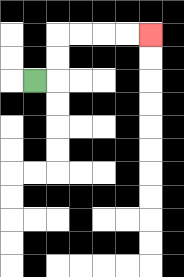{'start': '[1, 3]', 'end': '[6, 1]', 'path_directions': 'R,U,U,R,R,R,R', 'path_coordinates': '[[1, 3], [2, 3], [2, 2], [2, 1], [3, 1], [4, 1], [5, 1], [6, 1]]'}